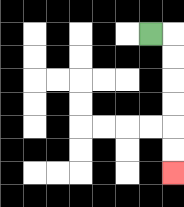{'start': '[6, 1]', 'end': '[7, 7]', 'path_directions': 'R,D,D,D,D,D,D', 'path_coordinates': '[[6, 1], [7, 1], [7, 2], [7, 3], [7, 4], [7, 5], [7, 6], [7, 7]]'}